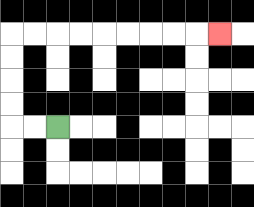{'start': '[2, 5]', 'end': '[9, 1]', 'path_directions': 'L,L,U,U,U,U,R,R,R,R,R,R,R,R,R', 'path_coordinates': '[[2, 5], [1, 5], [0, 5], [0, 4], [0, 3], [0, 2], [0, 1], [1, 1], [2, 1], [3, 1], [4, 1], [5, 1], [6, 1], [7, 1], [8, 1], [9, 1]]'}